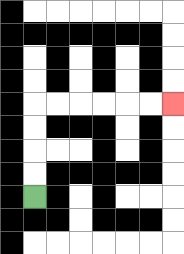{'start': '[1, 8]', 'end': '[7, 4]', 'path_directions': 'U,U,U,U,R,R,R,R,R,R', 'path_coordinates': '[[1, 8], [1, 7], [1, 6], [1, 5], [1, 4], [2, 4], [3, 4], [4, 4], [5, 4], [6, 4], [7, 4]]'}